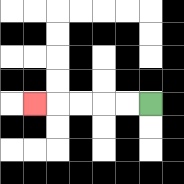{'start': '[6, 4]', 'end': '[1, 4]', 'path_directions': 'L,L,L,L,L', 'path_coordinates': '[[6, 4], [5, 4], [4, 4], [3, 4], [2, 4], [1, 4]]'}